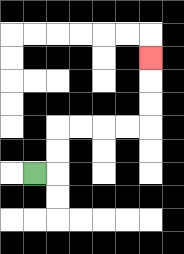{'start': '[1, 7]', 'end': '[6, 2]', 'path_directions': 'R,U,U,R,R,R,R,U,U,U', 'path_coordinates': '[[1, 7], [2, 7], [2, 6], [2, 5], [3, 5], [4, 5], [5, 5], [6, 5], [6, 4], [6, 3], [6, 2]]'}